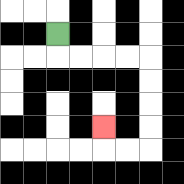{'start': '[2, 1]', 'end': '[4, 5]', 'path_directions': 'D,R,R,R,R,D,D,D,D,L,L,U', 'path_coordinates': '[[2, 1], [2, 2], [3, 2], [4, 2], [5, 2], [6, 2], [6, 3], [6, 4], [6, 5], [6, 6], [5, 6], [4, 6], [4, 5]]'}